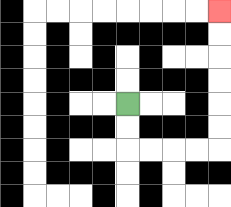{'start': '[5, 4]', 'end': '[9, 0]', 'path_directions': 'D,D,R,R,R,R,U,U,U,U,U,U', 'path_coordinates': '[[5, 4], [5, 5], [5, 6], [6, 6], [7, 6], [8, 6], [9, 6], [9, 5], [9, 4], [9, 3], [9, 2], [9, 1], [9, 0]]'}